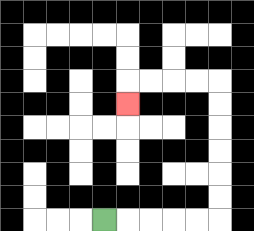{'start': '[4, 9]', 'end': '[5, 4]', 'path_directions': 'R,R,R,R,R,U,U,U,U,U,U,L,L,L,L,D', 'path_coordinates': '[[4, 9], [5, 9], [6, 9], [7, 9], [8, 9], [9, 9], [9, 8], [9, 7], [9, 6], [9, 5], [9, 4], [9, 3], [8, 3], [7, 3], [6, 3], [5, 3], [5, 4]]'}